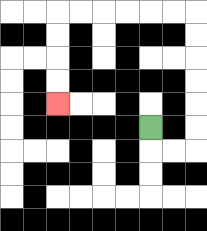{'start': '[6, 5]', 'end': '[2, 4]', 'path_directions': 'D,R,R,U,U,U,U,U,U,L,L,L,L,L,L,D,D,D,D', 'path_coordinates': '[[6, 5], [6, 6], [7, 6], [8, 6], [8, 5], [8, 4], [8, 3], [8, 2], [8, 1], [8, 0], [7, 0], [6, 0], [5, 0], [4, 0], [3, 0], [2, 0], [2, 1], [2, 2], [2, 3], [2, 4]]'}